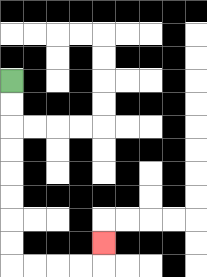{'start': '[0, 3]', 'end': '[4, 10]', 'path_directions': 'D,D,D,D,D,D,D,D,R,R,R,R,U', 'path_coordinates': '[[0, 3], [0, 4], [0, 5], [0, 6], [0, 7], [0, 8], [0, 9], [0, 10], [0, 11], [1, 11], [2, 11], [3, 11], [4, 11], [4, 10]]'}